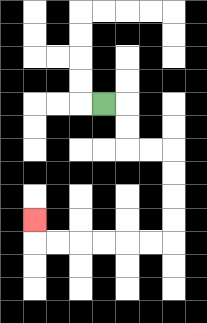{'start': '[4, 4]', 'end': '[1, 9]', 'path_directions': 'R,D,D,R,R,D,D,D,D,L,L,L,L,L,L,U', 'path_coordinates': '[[4, 4], [5, 4], [5, 5], [5, 6], [6, 6], [7, 6], [7, 7], [7, 8], [7, 9], [7, 10], [6, 10], [5, 10], [4, 10], [3, 10], [2, 10], [1, 10], [1, 9]]'}